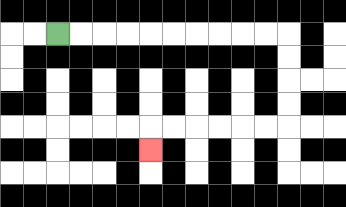{'start': '[2, 1]', 'end': '[6, 6]', 'path_directions': 'R,R,R,R,R,R,R,R,R,R,D,D,D,D,L,L,L,L,L,L,D', 'path_coordinates': '[[2, 1], [3, 1], [4, 1], [5, 1], [6, 1], [7, 1], [8, 1], [9, 1], [10, 1], [11, 1], [12, 1], [12, 2], [12, 3], [12, 4], [12, 5], [11, 5], [10, 5], [9, 5], [8, 5], [7, 5], [6, 5], [6, 6]]'}